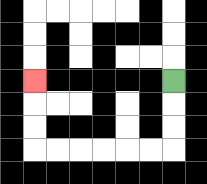{'start': '[7, 3]', 'end': '[1, 3]', 'path_directions': 'D,D,D,L,L,L,L,L,L,U,U,U', 'path_coordinates': '[[7, 3], [7, 4], [7, 5], [7, 6], [6, 6], [5, 6], [4, 6], [3, 6], [2, 6], [1, 6], [1, 5], [1, 4], [1, 3]]'}